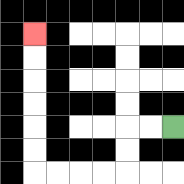{'start': '[7, 5]', 'end': '[1, 1]', 'path_directions': 'L,L,D,D,L,L,L,L,U,U,U,U,U,U', 'path_coordinates': '[[7, 5], [6, 5], [5, 5], [5, 6], [5, 7], [4, 7], [3, 7], [2, 7], [1, 7], [1, 6], [1, 5], [1, 4], [1, 3], [1, 2], [1, 1]]'}